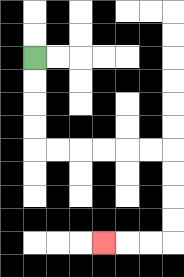{'start': '[1, 2]', 'end': '[4, 10]', 'path_directions': 'D,D,D,D,R,R,R,R,R,R,D,D,D,D,L,L,L', 'path_coordinates': '[[1, 2], [1, 3], [1, 4], [1, 5], [1, 6], [2, 6], [3, 6], [4, 6], [5, 6], [6, 6], [7, 6], [7, 7], [7, 8], [7, 9], [7, 10], [6, 10], [5, 10], [4, 10]]'}